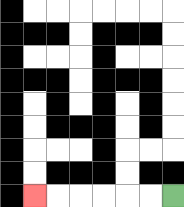{'start': '[7, 8]', 'end': '[1, 8]', 'path_directions': 'L,L,L,L,L,L', 'path_coordinates': '[[7, 8], [6, 8], [5, 8], [4, 8], [3, 8], [2, 8], [1, 8]]'}